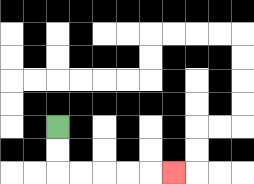{'start': '[2, 5]', 'end': '[7, 7]', 'path_directions': 'D,D,R,R,R,R,R', 'path_coordinates': '[[2, 5], [2, 6], [2, 7], [3, 7], [4, 7], [5, 7], [6, 7], [7, 7]]'}